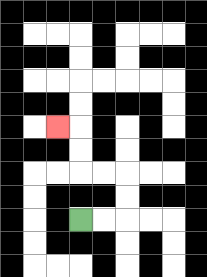{'start': '[3, 9]', 'end': '[2, 5]', 'path_directions': 'R,R,U,U,L,L,U,U,L', 'path_coordinates': '[[3, 9], [4, 9], [5, 9], [5, 8], [5, 7], [4, 7], [3, 7], [3, 6], [3, 5], [2, 5]]'}